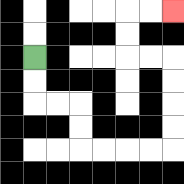{'start': '[1, 2]', 'end': '[7, 0]', 'path_directions': 'D,D,R,R,D,D,R,R,R,R,U,U,U,U,L,L,U,U,R,R', 'path_coordinates': '[[1, 2], [1, 3], [1, 4], [2, 4], [3, 4], [3, 5], [3, 6], [4, 6], [5, 6], [6, 6], [7, 6], [7, 5], [7, 4], [7, 3], [7, 2], [6, 2], [5, 2], [5, 1], [5, 0], [6, 0], [7, 0]]'}